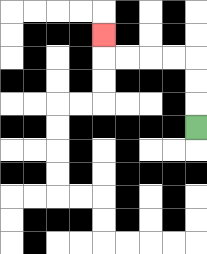{'start': '[8, 5]', 'end': '[4, 1]', 'path_directions': 'U,U,U,L,L,L,L,U', 'path_coordinates': '[[8, 5], [8, 4], [8, 3], [8, 2], [7, 2], [6, 2], [5, 2], [4, 2], [4, 1]]'}